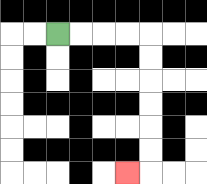{'start': '[2, 1]', 'end': '[5, 7]', 'path_directions': 'R,R,R,R,D,D,D,D,D,D,L', 'path_coordinates': '[[2, 1], [3, 1], [4, 1], [5, 1], [6, 1], [6, 2], [6, 3], [6, 4], [6, 5], [6, 6], [6, 7], [5, 7]]'}